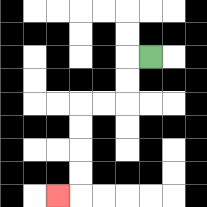{'start': '[6, 2]', 'end': '[2, 8]', 'path_directions': 'L,D,D,L,L,D,D,D,D,L', 'path_coordinates': '[[6, 2], [5, 2], [5, 3], [5, 4], [4, 4], [3, 4], [3, 5], [3, 6], [3, 7], [3, 8], [2, 8]]'}